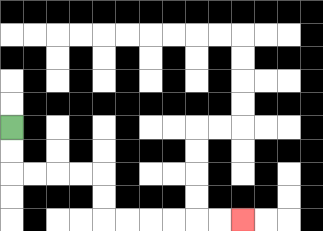{'start': '[0, 5]', 'end': '[10, 9]', 'path_directions': 'D,D,R,R,R,R,D,D,R,R,R,R,R,R', 'path_coordinates': '[[0, 5], [0, 6], [0, 7], [1, 7], [2, 7], [3, 7], [4, 7], [4, 8], [4, 9], [5, 9], [6, 9], [7, 9], [8, 9], [9, 9], [10, 9]]'}